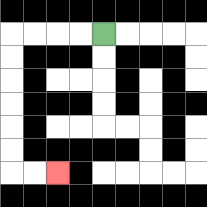{'start': '[4, 1]', 'end': '[2, 7]', 'path_directions': 'L,L,L,L,D,D,D,D,D,D,R,R', 'path_coordinates': '[[4, 1], [3, 1], [2, 1], [1, 1], [0, 1], [0, 2], [0, 3], [0, 4], [0, 5], [0, 6], [0, 7], [1, 7], [2, 7]]'}